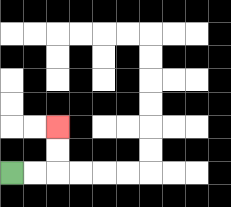{'start': '[0, 7]', 'end': '[2, 5]', 'path_directions': 'R,R,U,U', 'path_coordinates': '[[0, 7], [1, 7], [2, 7], [2, 6], [2, 5]]'}